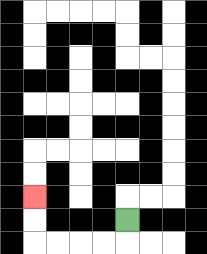{'start': '[5, 9]', 'end': '[1, 8]', 'path_directions': 'D,L,L,L,L,U,U', 'path_coordinates': '[[5, 9], [5, 10], [4, 10], [3, 10], [2, 10], [1, 10], [1, 9], [1, 8]]'}